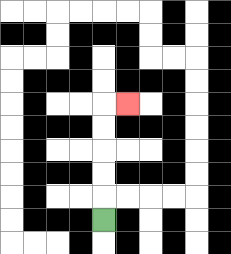{'start': '[4, 9]', 'end': '[5, 4]', 'path_directions': 'U,U,U,U,U,R', 'path_coordinates': '[[4, 9], [4, 8], [4, 7], [4, 6], [4, 5], [4, 4], [5, 4]]'}